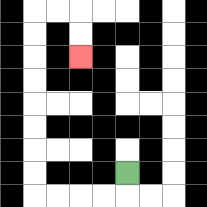{'start': '[5, 7]', 'end': '[3, 2]', 'path_directions': 'D,L,L,L,L,U,U,U,U,U,U,U,U,R,R,D,D', 'path_coordinates': '[[5, 7], [5, 8], [4, 8], [3, 8], [2, 8], [1, 8], [1, 7], [1, 6], [1, 5], [1, 4], [1, 3], [1, 2], [1, 1], [1, 0], [2, 0], [3, 0], [3, 1], [3, 2]]'}